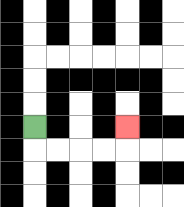{'start': '[1, 5]', 'end': '[5, 5]', 'path_directions': 'D,R,R,R,R,U', 'path_coordinates': '[[1, 5], [1, 6], [2, 6], [3, 6], [4, 6], [5, 6], [5, 5]]'}